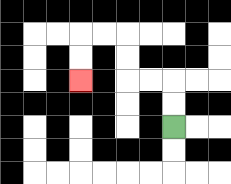{'start': '[7, 5]', 'end': '[3, 3]', 'path_directions': 'U,U,L,L,U,U,L,L,D,D', 'path_coordinates': '[[7, 5], [7, 4], [7, 3], [6, 3], [5, 3], [5, 2], [5, 1], [4, 1], [3, 1], [3, 2], [3, 3]]'}